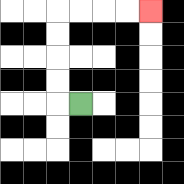{'start': '[3, 4]', 'end': '[6, 0]', 'path_directions': 'L,U,U,U,U,R,R,R,R', 'path_coordinates': '[[3, 4], [2, 4], [2, 3], [2, 2], [2, 1], [2, 0], [3, 0], [4, 0], [5, 0], [6, 0]]'}